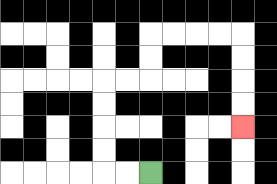{'start': '[6, 7]', 'end': '[10, 5]', 'path_directions': 'L,L,U,U,U,U,R,R,U,U,R,R,R,R,D,D,D,D', 'path_coordinates': '[[6, 7], [5, 7], [4, 7], [4, 6], [4, 5], [4, 4], [4, 3], [5, 3], [6, 3], [6, 2], [6, 1], [7, 1], [8, 1], [9, 1], [10, 1], [10, 2], [10, 3], [10, 4], [10, 5]]'}